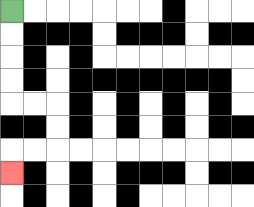{'start': '[0, 0]', 'end': '[0, 7]', 'path_directions': 'D,D,D,D,R,R,D,D,L,L,D', 'path_coordinates': '[[0, 0], [0, 1], [0, 2], [0, 3], [0, 4], [1, 4], [2, 4], [2, 5], [2, 6], [1, 6], [0, 6], [0, 7]]'}